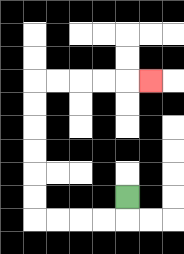{'start': '[5, 8]', 'end': '[6, 3]', 'path_directions': 'D,L,L,L,L,U,U,U,U,U,U,R,R,R,R,R', 'path_coordinates': '[[5, 8], [5, 9], [4, 9], [3, 9], [2, 9], [1, 9], [1, 8], [1, 7], [1, 6], [1, 5], [1, 4], [1, 3], [2, 3], [3, 3], [4, 3], [5, 3], [6, 3]]'}